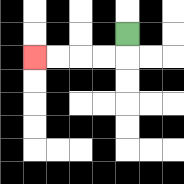{'start': '[5, 1]', 'end': '[1, 2]', 'path_directions': 'D,L,L,L,L', 'path_coordinates': '[[5, 1], [5, 2], [4, 2], [3, 2], [2, 2], [1, 2]]'}